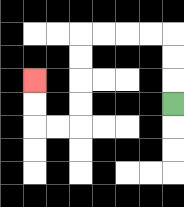{'start': '[7, 4]', 'end': '[1, 3]', 'path_directions': 'U,U,U,L,L,L,L,D,D,D,D,L,L,U,U', 'path_coordinates': '[[7, 4], [7, 3], [7, 2], [7, 1], [6, 1], [5, 1], [4, 1], [3, 1], [3, 2], [3, 3], [3, 4], [3, 5], [2, 5], [1, 5], [1, 4], [1, 3]]'}